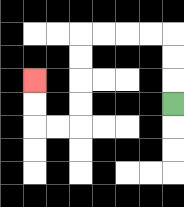{'start': '[7, 4]', 'end': '[1, 3]', 'path_directions': 'U,U,U,L,L,L,L,D,D,D,D,L,L,U,U', 'path_coordinates': '[[7, 4], [7, 3], [7, 2], [7, 1], [6, 1], [5, 1], [4, 1], [3, 1], [3, 2], [3, 3], [3, 4], [3, 5], [2, 5], [1, 5], [1, 4], [1, 3]]'}